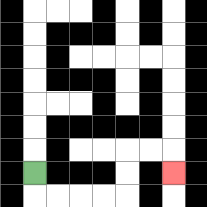{'start': '[1, 7]', 'end': '[7, 7]', 'path_directions': 'D,R,R,R,R,U,U,R,R,D', 'path_coordinates': '[[1, 7], [1, 8], [2, 8], [3, 8], [4, 8], [5, 8], [5, 7], [5, 6], [6, 6], [7, 6], [7, 7]]'}